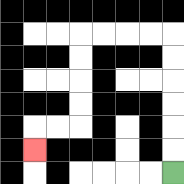{'start': '[7, 7]', 'end': '[1, 6]', 'path_directions': 'U,U,U,U,U,U,L,L,L,L,D,D,D,D,L,L,D', 'path_coordinates': '[[7, 7], [7, 6], [7, 5], [7, 4], [7, 3], [7, 2], [7, 1], [6, 1], [5, 1], [4, 1], [3, 1], [3, 2], [3, 3], [3, 4], [3, 5], [2, 5], [1, 5], [1, 6]]'}